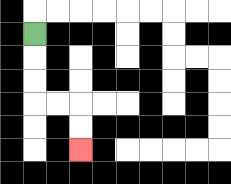{'start': '[1, 1]', 'end': '[3, 6]', 'path_directions': 'D,D,D,R,R,D,D', 'path_coordinates': '[[1, 1], [1, 2], [1, 3], [1, 4], [2, 4], [3, 4], [3, 5], [3, 6]]'}